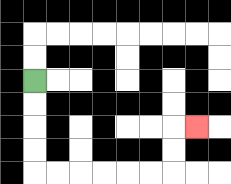{'start': '[1, 3]', 'end': '[8, 5]', 'path_directions': 'D,D,D,D,R,R,R,R,R,R,U,U,R', 'path_coordinates': '[[1, 3], [1, 4], [1, 5], [1, 6], [1, 7], [2, 7], [3, 7], [4, 7], [5, 7], [6, 7], [7, 7], [7, 6], [7, 5], [8, 5]]'}